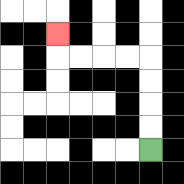{'start': '[6, 6]', 'end': '[2, 1]', 'path_directions': 'U,U,U,U,L,L,L,L,U', 'path_coordinates': '[[6, 6], [6, 5], [6, 4], [6, 3], [6, 2], [5, 2], [4, 2], [3, 2], [2, 2], [2, 1]]'}